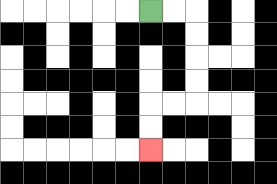{'start': '[6, 0]', 'end': '[6, 6]', 'path_directions': 'R,R,D,D,D,D,L,L,D,D', 'path_coordinates': '[[6, 0], [7, 0], [8, 0], [8, 1], [8, 2], [8, 3], [8, 4], [7, 4], [6, 4], [6, 5], [6, 6]]'}